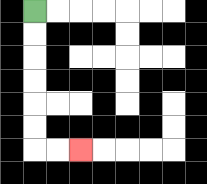{'start': '[1, 0]', 'end': '[3, 6]', 'path_directions': 'D,D,D,D,D,D,R,R', 'path_coordinates': '[[1, 0], [1, 1], [1, 2], [1, 3], [1, 4], [1, 5], [1, 6], [2, 6], [3, 6]]'}